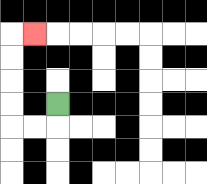{'start': '[2, 4]', 'end': '[1, 1]', 'path_directions': 'D,L,L,U,U,U,U,R', 'path_coordinates': '[[2, 4], [2, 5], [1, 5], [0, 5], [0, 4], [0, 3], [0, 2], [0, 1], [1, 1]]'}